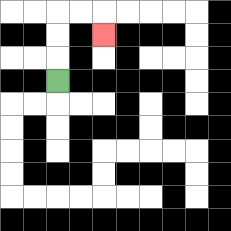{'start': '[2, 3]', 'end': '[4, 1]', 'path_directions': 'U,U,U,R,R,D', 'path_coordinates': '[[2, 3], [2, 2], [2, 1], [2, 0], [3, 0], [4, 0], [4, 1]]'}